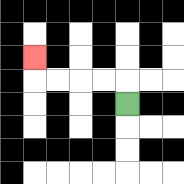{'start': '[5, 4]', 'end': '[1, 2]', 'path_directions': 'U,L,L,L,L,U', 'path_coordinates': '[[5, 4], [5, 3], [4, 3], [3, 3], [2, 3], [1, 3], [1, 2]]'}